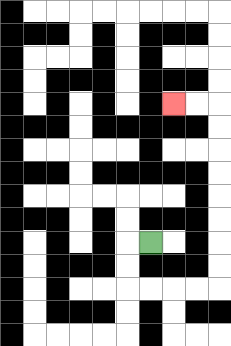{'start': '[6, 10]', 'end': '[7, 4]', 'path_directions': 'L,D,D,R,R,R,R,U,U,U,U,U,U,U,U,L,L', 'path_coordinates': '[[6, 10], [5, 10], [5, 11], [5, 12], [6, 12], [7, 12], [8, 12], [9, 12], [9, 11], [9, 10], [9, 9], [9, 8], [9, 7], [9, 6], [9, 5], [9, 4], [8, 4], [7, 4]]'}